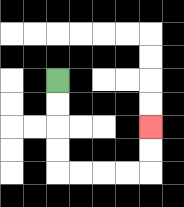{'start': '[2, 3]', 'end': '[6, 5]', 'path_directions': 'D,D,D,D,R,R,R,R,U,U', 'path_coordinates': '[[2, 3], [2, 4], [2, 5], [2, 6], [2, 7], [3, 7], [4, 7], [5, 7], [6, 7], [6, 6], [6, 5]]'}